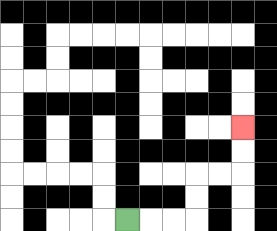{'start': '[5, 9]', 'end': '[10, 5]', 'path_directions': 'R,R,R,U,U,R,R,U,U', 'path_coordinates': '[[5, 9], [6, 9], [7, 9], [8, 9], [8, 8], [8, 7], [9, 7], [10, 7], [10, 6], [10, 5]]'}